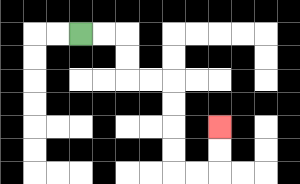{'start': '[3, 1]', 'end': '[9, 5]', 'path_directions': 'R,R,D,D,R,R,D,D,D,D,R,R,U,U', 'path_coordinates': '[[3, 1], [4, 1], [5, 1], [5, 2], [5, 3], [6, 3], [7, 3], [7, 4], [7, 5], [7, 6], [7, 7], [8, 7], [9, 7], [9, 6], [9, 5]]'}